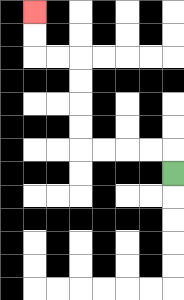{'start': '[7, 7]', 'end': '[1, 0]', 'path_directions': 'U,L,L,L,L,U,U,U,U,L,L,U,U', 'path_coordinates': '[[7, 7], [7, 6], [6, 6], [5, 6], [4, 6], [3, 6], [3, 5], [3, 4], [3, 3], [3, 2], [2, 2], [1, 2], [1, 1], [1, 0]]'}